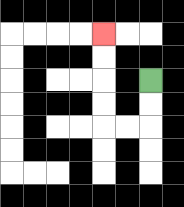{'start': '[6, 3]', 'end': '[4, 1]', 'path_directions': 'D,D,L,L,U,U,U,U', 'path_coordinates': '[[6, 3], [6, 4], [6, 5], [5, 5], [4, 5], [4, 4], [4, 3], [4, 2], [4, 1]]'}